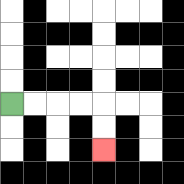{'start': '[0, 4]', 'end': '[4, 6]', 'path_directions': 'R,R,R,R,D,D', 'path_coordinates': '[[0, 4], [1, 4], [2, 4], [3, 4], [4, 4], [4, 5], [4, 6]]'}